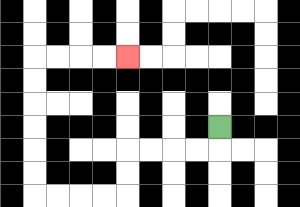{'start': '[9, 5]', 'end': '[5, 2]', 'path_directions': 'D,L,L,L,L,D,D,L,L,L,L,U,U,U,U,U,U,R,R,R,R', 'path_coordinates': '[[9, 5], [9, 6], [8, 6], [7, 6], [6, 6], [5, 6], [5, 7], [5, 8], [4, 8], [3, 8], [2, 8], [1, 8], [1, 7], [1, 6], [1, 5], [1, 4], [1, 3], [1, 2], [2, 2], [3, 2], [4, 2], [5, 2]]'}